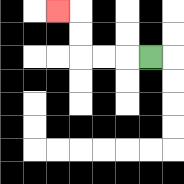{'start': '[6, 2]', 'end': '[2, 0]', 'path_directions': 'L,L,L,U,U,L', 'path_coordinates': '[[6, 2], [5, 2], [4, 2], [3, 2], [3, 1], [3, 0], [2, 0]]'}